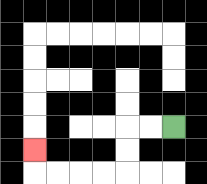{'start': '[7, 5]', 'end': '[1, 6]', 'path_directions': 'L,L,D,D,L,L,L,L,U', 'path_coordinates': '[[7, 5], [6, 5], [5, 5], [5, 6], [5, 7], [4, 7], [3, 7], [2, 7], [1, 7], [1, 6]]'}